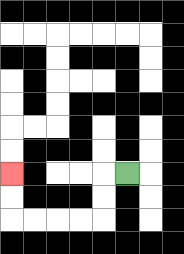{'start': '[5, 7]', 'end': '[0, 7]', 'path_directions': 'L,D,D,L,L,L,L,U,U', 'path_coordinates': '[[5, 7], [4, 7], [4, 8], [4, 9], [3, 9], [2, 9], [1, 9], [0, 9], [0, 8], [0, 7]]'}